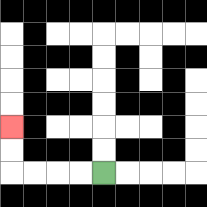{'start': '[4, 7]', 'end': '[0, 5]', 'path_directions': 'L,L,L,L,U,U', 'path_coordinates': '[[4, 7], [3, 7], [2, 7], [1, 7], [0, 7], [0, 6], [0, 5]]'}